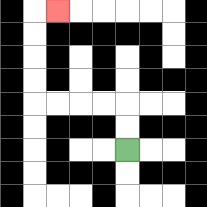{'start': '[5, 6]', 'end': '[2, 0]', 'path_directions': 'U,U,L,L,L,L,U,U,U,U,R', 'path_coordinates': '[[5, 6], [5, 5], [5, 4], [4, 4], [3, 4], [2, 4], [1, 4], [1, 3], [1, 2], [1, 1], [1, 0], [2, 0]]'}